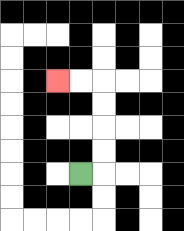{'start': '[3, 7]', 'end': '[2, 3]', 'path_directions': 'R,U,U,U,U,L,L', 'path_coordinates': '[[3, 7], [4, 7], [4, 6], [4, 5], [4, 4], [4, 3], [3, 3], [2, 3]]'}